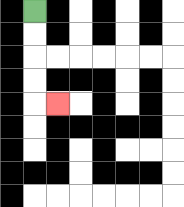{'start': '[1, 0]', 'end': '[2, 4]', 'path_directions': 'D,D,D,D,R', 'path_coordinates': '[[1, 0], [1, 1], [1, 2], [1, 3], [1, 4], [2, 4]]'}